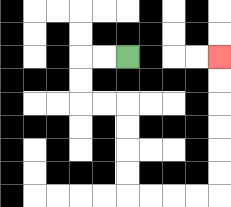{'start': '[5, 2]', 'end': '[9, 2]', 'path_directions': 'L,L,D,D,R,R,D,D,D,D,R,R,R,R,U,U,U,U,U,U', 'path_coordinates': '[[5, 2], [4, 2], [3, 2], [3, 3], [3, 4], [4, 4], [5, 4], [5, 5], [5, 6], [5, 7], [5, 8], [6, 8], [7, 8], [8, 8], [9, 8], [9, 7], [9, 6], [9, 5], [9, 4], [9, 3], [9, 2]]'}